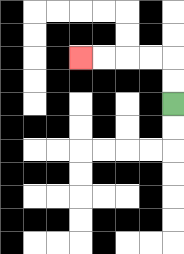{'start': '[7, 4]', 'end': '[3, 2]', 'path_directions': 'U,U,L,L,L,L', 'path_coordinates': '[[7, 4], [7, 3], [7, 2], [6, 2], [5, 2], [4, 2], [3, 2]]'}